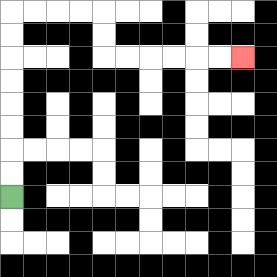{'start': '[0, 8]', 'end': '[10, 2]', 'path_directions': 'U,U,U,U,U,U,U,U,R,R,R,R,D,D,R,R,R,R,R,R', 'path_coordinates': '[[0, 8], [0, 7], [0, 6], [0, 5], [0, 4], [0, 3], [0, 2], [0, 1], [0, 0], [1, 0], [2, 0], [3, 0], [4, 0], [4, 1], [4, 2], [5, 2], [6, 2], [7, 2], [8, 2], [9, 2], [10, 2]]'}